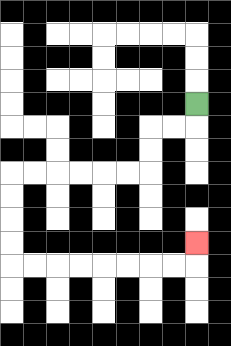{'start': '[8, 4]', 'end': '[8, 10]', 'path_directions': 'D,L,L,D,D,L,L,L,L,L,L,D,D,D,D,R,R,R,R,R,R,R,R,U', 'path_coordinates': '[[8, 4], [8, 5], [7, 5], [6, 5], [6, 6], [6, 7], [5, 7], [4, 7], [3, 7], [2, 7], [1, 7], [0, 7], [0, 8], [0, 9], [0, 10], [0, 11], [1, 11], [2, 11], [3, 11], [4, 11], [5, 11], [6, 11], [7, 11], [8, 11], [8, 10]]'}